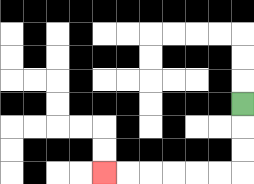{'start': '[10, 4]', 'end': '[4, 7]', 'path_directions': 'D,D,D,L,L,L,L,L,L', 'path_coordinates': '[[10, 4], [10, 5], [10, 6], [10, 7], [9, 7], [8, 7], [7, 7], [6, 7], [5, 7], [4, 7]]'}